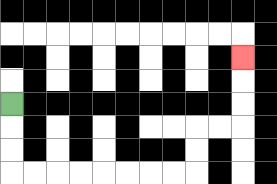{'start': '[0, 4]', 'end': '[10, 2]', 'path_directions': 'D,D,D,R,R,R,R,R,R,R,R,U,U,R,R,U,U,U', 'path_coordinates': '[[0, 4], [0, 5], [0, 6], [0, 7], [1, 7], [2, 7], [3, 7], [4, 7], [5, 7], [6, 7], [7, 7], [8, 7], [8, 6], [8, 5], [9, 5], [10, 5], [10, 4], [10, 3], [10, 2]]'}